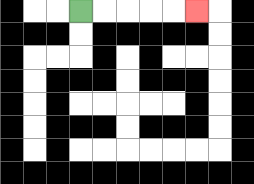{'start': '[3, 0]', 'end': '[8, 0]', 'path_directions': 'R,R,R,R,R', 'path_coordinates': '[[3, 0], [4, 0], [5, 0], [6, 0], [7, 0], [8, 0]]'}